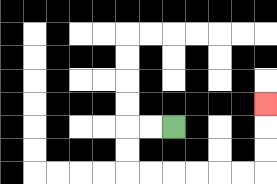{'start': '[7, 5]', 'end': '[11, 4]', 'path_directions': 'L,L,D,D,R,R,R,R,R,R,U,U,U', 'path_coordinates': '[[7, 5], [6, 5], [5, 5], [5, 6], [5, 7], [6, 7], [7, 7], [8, 7], [9, 7], [10, 7], [11, 7], [11, 6], [11, 5], [11, 4]]'}